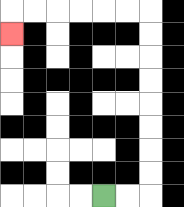{'start': '[4, 8]', 'end': '[0, 1]', 'path_directions': 'R,R,U,U,U,U,U,U,U,U,L,L,L,L,L,L,D', 'path_coordinates': '[[4, 8], [5, 8], [6, 8], [6, 7], [6, 6], [6, 5], [6, 4], [6, 3], [6, 2], [6, 1], [6, 0], [5, 0], [4, 0], [3, 0], [2, 0], [1, 0], [0, 0], [0, 1]]'}